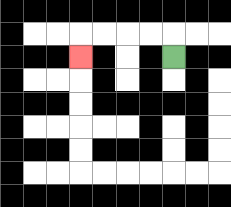{'start': '[7, 2]', 'end': '[3, 2]', 'path_directions': 'U,L,L,L,L,D', 'path_coordinates': '[[7, 2], [7, 1], [6, 1], [5, 1], [4, 1], [3, 1], [3, 2]]'}